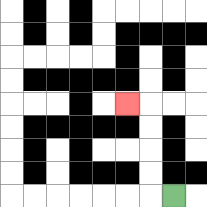{'start': '[7, 8]', 'end': '[5, 4]', 'path_directions': 'L,U,U,U,U,L', 'path_coordinates': '[[7, 8], [6, 8], [6, 7], [6, 6], [6, 5], [6, 4], [5, 4]]'}